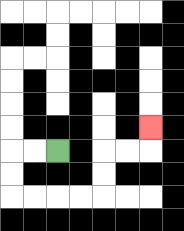{'start': '[2, 6]', 'end': '[6, 5]', 'path_directions': 'L,L,D,D,R,R,R,R,U,U,R,R,U', 'path_coordinates': '[[2, 6], [1, 6], [0, 6], [0, 7], [0, 8], [1, 8], [2, 8], [3, 8], [4, 8], [4, 7], [4, 6], [5, 6], [6, 6], [6, 5]]'}